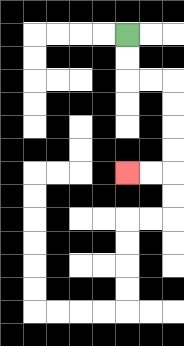{'start': '[5, 1]', 'end': '[5, 7]', 'path_directions': 'D,D,R,R,D,D,D,D,L,L', 'path_coordinates': '[[5, 1], [5, 2], [5, 3], [6, 3], [7, 3], [7, 4], [7, 5], [7, 6], [7, 7], [6, 7], [5, 7]]'}